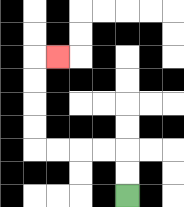{'start': '[5, 8]', 'end': '[2, 2]', 'path_directions': 'U,U,L,L,L,L,U,U,U,U,R', 'path_coordinates': '[[5, 8], [5, 7], [5, 6], [4, 6], [3, 6], [2, 6], [1, 6], [1, 5], [1, 4], [1, 3], [1, 2], [2, 2]]'}